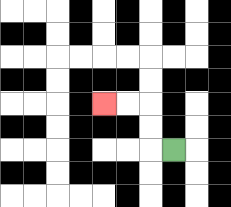{'start': '[7, 6]', 'end': '[4, 4]', 'path_directions': 'L,U,U,L,L', 'path_coordinates': '[[7, 6], [6, 6], [6, 5], [6, 4], [5, 4], [4, 4]]'}